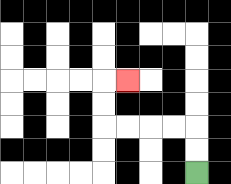{'start': '[8, 7]', 'end': '[5, 3]', 'path_directions': 'U,U,L,L,L,L,U,U,R', 'path_coordinates': '[[8, 7], [8, 6], [8, 5], [7, 5], [6, 5], [5, 5], [4, 5], [4, 4], [4, 3], [5, 3]]'}